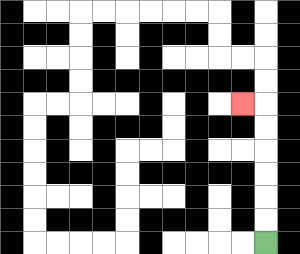{'start': '[11, 10]', 'end': '[10, 4]', 'path_directions': 'U,U,U,U,U,U,L', 'path_coordinates': '[[11, 10], [11, 9], [11, 8], [11, 7], [11, 6], [11, 5], [11, 4], [10, 4]]'}